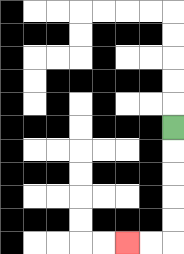{'start': '[7, 5]', 'end': '[5, 10]', 'path_directions': 'D,D,D,D,D,L,L', 'path_coordinates': '[[7, 5], [7, 6], [7, 7], [7, 8], [7, 9], [7, 10], [6, 10], [5, 10]]'}